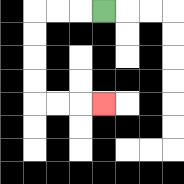{'start': '[4, 0]', 'end': '[4, 4]', 'path_directions': 'L,L,L,D,D,D,D,R,R,R', 'path_coordinates': '[[4, 0], [3, 0], [2, 0], [1, 0], [1, 1], [1, 2], [1, 3], [1, 4], [2, 4], [3, 4], [4, 4]]'}